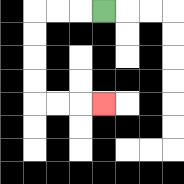{'start': '[4, 0]', 'end': '[4, 4]', 'path_directions': 'L,L,L,D,D,D,D,R,R,R', 'path_coordinates': '[[4, 0], [3, 0], [2, 0], [1, 0], [1, 1], [1, 2], [1, 3], [1, 4], [2, 4], [3, 4], [4, 4]]'}